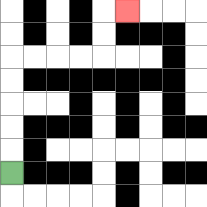{'start': '[0, 7]', 'end': '[5, 0]', 'path_directions': 'U,U,U,U,U,R,R,R,R,U,U,R', 'path_coordinates': '[[0, 7], [0, 6], [0, 5], [0, 4], [0, 3], [0, 2], [1, 2], [2, 2], [3, 2], [4, 2], [4, 1], [4, 0], [5, 0]]'}